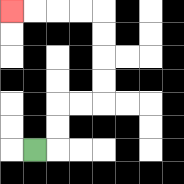{'start': '[1, 6]', 'end': '[0, 0]', 'path_directions': 'R,U,U,R,R,U,U,U,U,L,L,L,L', 'path_coordinates': '[[1, 6], [2, 6], [2, 5], [2, 4], [3, 4], [4, 4], [4, 3], [4, 2], [4, 1], [4, 0], [3, 0], [2, 0], [1, 0], [0, 0]]'}